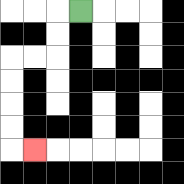{'start': '[3, 0]', 'end': '[1, 6]', 'path_directions': 'L,D,D,L,L,D,D,D,D,R', 'path_coordinates': '[[3, 0], [2, 0], [2, 1], [2, 2], [1, 2], [0, 2], [0, 3], [0, 4], [0, 5], [0, 6], [1, 6]]'}